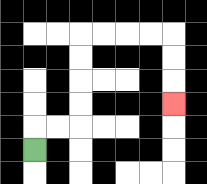{'start': '[1, 6]', 'end': '[7, 4]', 'path_directions': 'U,R,R,U,U,U,U,R,R,R,R,D,D,D', 'path_coordinates': '[[1, 6], [1, 5], [2, 5], [3, 5], [3, 4], [3, 3], [3, 2], [3, 1], [4, 1], [5, 1], [6, 1], [7, 1], [7, 2], [7, 3], [7, 4]]'}